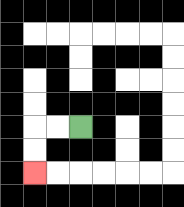{'start': '[3, 5]', 'end': '[1, 7]', 'path_directions': 'L,L,D,D', 'path_coordinates': '[[3, 5], [2, 5], [1, 5], [1, 6], [1, 7]]'}